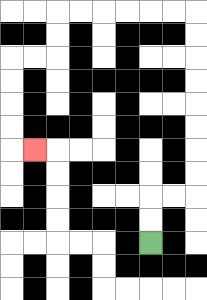{'start': '[6, 10]', 'end': '[1, 6]', 'path_directions': 'U,U,R,R,U,U,U,U,U,U,U,U,L,L,L,L,L,L,D,D,L,L,D,D,D,D,R', 'path_coordinates': '[[6, 10], [6, 9], [6, 8], [7, 8], [8, 8], [8, 7], [8, 6], [8, 5], [8, 4], [8, 3], [8, 2], [8, 1], [8, 0], [7, 0], [6, 0], [5, 0], [4, 0], [3, 0], [2, 0], [2, 1], [2, 2], [1, 2], [0, 2], [0, 3], [0, 4], [0, 5], [0, 6], [1, 6]]'}